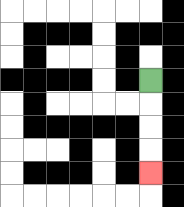{'start': '[6, 3]', 'end': '[6, 7]', 'path_directions': 'D,D,D,D', 'path_coordinates': '[[6, 3], [6, 4], [6, 5], [6, 6], [6, 7]]'}